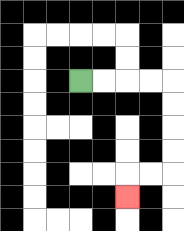{'start': '[3, 3]', 'end': '[5, 8]', 'path_directions': 'R,R,R,R,D,D,D,D,L,L,D', 'path_coordinates': '[[3, 3], [4, 3], [5, 3], [6, 3], [7, 3], [7, 4], [7, 5], [7, 6], [7, 7], [6, 7], [5, 7], [5, 8]]'}